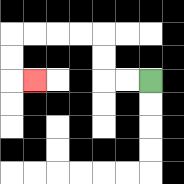{'start': '[6, 3]', 'end': '[1, 3]', 'path_directions': 'L,L,U,U,L,L,L,L,D,D,R', 'path_coordinates': '[[6, 3], [5, 3], [4, 3], [4, 2], [4, 1], [3, 1], [2, 1], [1, 1], [0, 1], [0, 2], [0, 3], [1, 3]]'}